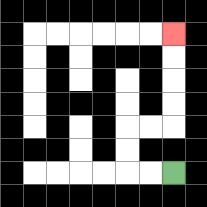{'start': '[7, 7]', 'end': '[7, 1]', 'path_directions': 'L,L,U,U,R,R,U,U,U,U', 'path_coordinates': '[[7, 7], [6, 7], [5, 7], [5, 6], [5, 5], [6, 5], [7, 5], [7, 4], [7, 3], [7, 2], [7, 1]]'}